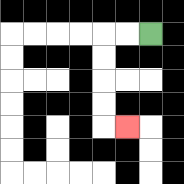{'start': '[6, 1]', 'end': '[5, 5]', 'path_directions': 'L,L,D,D,D,D,R', 'path_coordinates': '[[6, 1], [5, 1], [4, 1], [4, 2], [4, 3], [4, 4], [4, 5], [5, 5]]'}